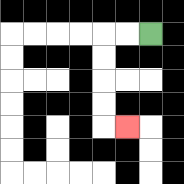{'start': '[6, 1]', 'end': '[5, 5]', 'path_directions': 'L,L,D,D,D,D,R', 'path_coordinates': '[[6, 1], [5, 1], [4, 1], [4, 2], [4, 3], [4, 4], [4, 5], [5, 5]]'}